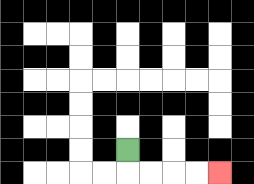{'start': '[5, 6]', 'end': '[9, 7]', 'path_directions': 'D,R,R,R,R', 'path_coordinates': '[[5, 6], [5, 7], [6, 7], [7, 7], [8, 7], [9, 7]]'}